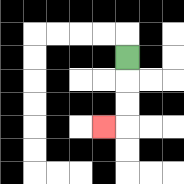{'start': '[5, 2]', 'end': '[4, 5]', 'path_directions': 'D,D,D,L', 'path_coordinates': '[[5, 2], [5, 3], [5, 4], [5, 5], [4, 5]]'}